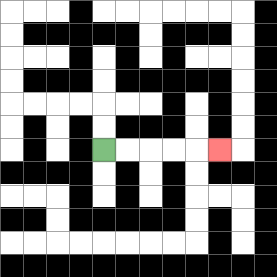{'start': '[4, 6]', 'end': '[9, 6]', 'path_directions': 'R,R,R,R,R', 'path_coordinates': '[[4, 6], [5, 6], [6, 6], [7, 6], [8, 6], [9, 6]]'}